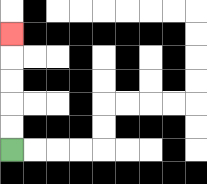{'start': '[0, 6]', 'end': '[0, 1]', 'path_directions': 'U,U,U,U,U', 'path_coordinates': '[[0, 6], [0, 5], [0, 4], [0, 3], [0, 2], [0, 1]]'}